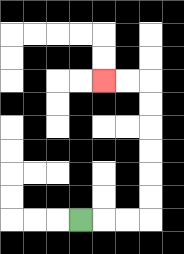{'start': '[3, 9]', 'end': '[4, 3]', 'path_directions': 'R,R,R,U,U,U,U,U,U,L,L', 'path_coordinates': '[[3, 9], [4, 9], [5, 9], [6, 9], [6, 8], [6, 7], [6, 6], [6, 5], [6, 4], [6, 3], [5, 3], [4, 3]]'}